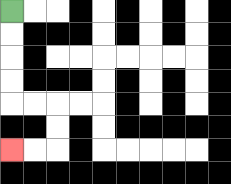{'start': '[0, 0]', 'end': '[0, 6]', 'path_directions': 'D,D,D,D,R,R,D,D,L,L', 'path_coordinates': '[[0, 0], [0, 1], [0, 2], [0, 3], [0, 4], [1, 4], [2, 4], [2, 5], [2, 6], [1, 6], [0, 6]]'}